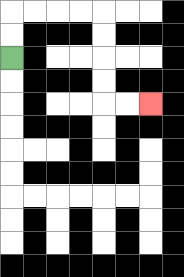{'start': '[0, 2]', 'end': '[6, 4]', 'path_directions': 'U,U,R,R,R,R,D,D,D,D,R,R', 'path_coordinates': '[[0, 2], [0, 1], [0, 0], [1, 0], [2, 0], [3, 0], [4, 0], [4, 1], [4, 2], [4, 3], [4, 4], [5, 4], [6, 4]]'}